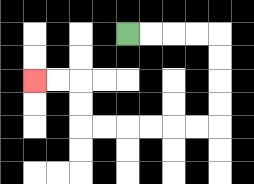{'start': '[5, 1]', 'end': '[1, 3]', 'path_directions': 'R,R,R,R,D,D,D,D,L,L,L,L,L,L,U,U,L,L', 'path_coordinates': '[[5, 1], [6, 1], [7, 1], [8, 1], [9, 1], [9, 2], [9, 3], [9, 4], [9, 5], [8, 5], [7, 5], [6, 5], [5, 5], [4, 5], [3, 5], [3, 4], [3, 3], [2, 3], [1, 3]]'}